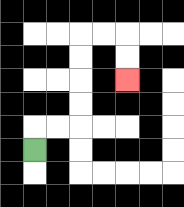{'start': '[1, 6]', 'end': '[5, 3]', 'path_directions': 'U,R,R,U,U,U,U,R,R,D,D', 'path_coordinates': '[[1, 6], [1, 5], [2, 5], [3, 5], [3, 4], [3, 3], [3, 2], [3, 1], [4, 1], [5, 1], [5, 2], [5, 3]]'}